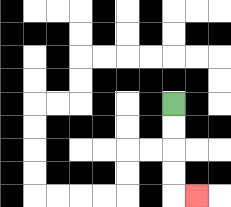{'start': '[7, 4]', 'end': '[8, 8]', 'path_directions': 'D,D,D,D,R', 'path_coordinates': '[[7, 4], [7, 5], [7, 6], [7, 7], [7, 8], [8, 8]]'}